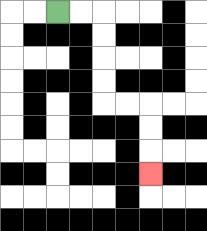{'start': '[2, 0]', 'end': '[6, 7]', 'path_directions': 'R,R,D,D,D,D,R,R,D,D,D', 'path_coordinates': '[[2, 0], [3, 0], [4, 0], [4, 1], [4, 2], [4, 3], [4, 4], [5, 4], [6, 4], [6, 5], [6, 6], [6, 7]]'}